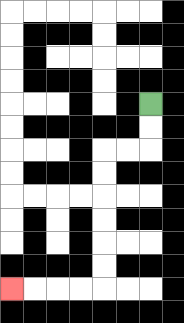{'start': '[6, 4]', 'end': '[0, 12]', 'path_directions': 'D,D,L,L,D,D,D,D,D,D,L,L,L,L', 'path_coordinates': '[[6, 4], [6, 5], [6, 6], [5, 6], [4, 6], [4, 7], [4, 8], [4, 9], [4, 10], [4, 11], [4, 12], [3, 12], [2, 12], [1, 12], [0, 12]]'}